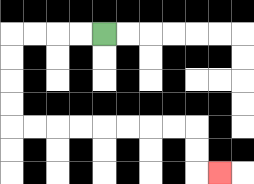{'start': '[4, 1]', 'end': '[9, 7]', 'path_directions': 'L,L,L,L,D,D,D,D,R,R,R,R,R,R,R,R,D,D,R', 'path_coordinates': '[[4, 1], [3, 1], [2, 1], [1, 1], [0, 1], [0, 2], [0, 3], [0, 4], [0, 5], [1, 5], [2, 5], [3, 5], [4, 5], [5, 5], [6, 5], [7, 5], [8, 5], [8, 6], [8, 7], [9, 7]]'}